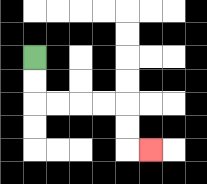{'start': '[1, 2]', 'end': '[6, 6]', 'path_directions': 'D,D,R,R,R,R,D,D,R', 'path_coordinates': '[[1, 2], [1, 3], [1, 4], [2, 4], [3, 4], [4, 4], [5, 4], [5, 5], [5, 6], [6, 6]]'}